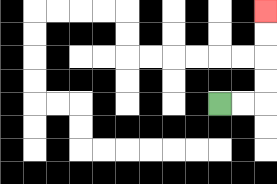{'start': '[9, 4]', 'end': '[11, 0]', 'path_directions': 'R,R,U,U,U,U', 'path_coordinates': '[[9, 4], [10, 4], [11, 4], [11, 3], [11, 2], [11, 1], [11, 0]]'}